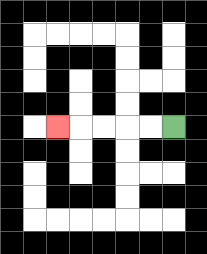{'start': '[7, 5]', 'end': '[2, 5]', 'path_directions': 'L,L,L,L,L', 'path_coordinates': '[[7, 5], [6, 5], [5, 5], [4, 5], [3, 5], [2, 5]]'}